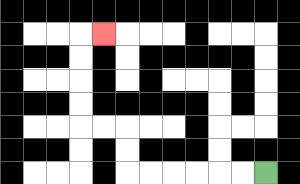{'start': '[11, 7]', 'end': '[4, 1]', 'path_directions': 'L,L,L,L,L,L,U,U,L,L,U,U,U,U,R', 'path_coordinates': '[[11, 7], [10, 7], [9, 7], [8, 7], [7, 7], [6, 7], [5, 7], [5, 6], [5, 5], [4, 5], [3, 5], [3, 4], [3, 3], [3, 2], [3, 1], [4, 1]]'}